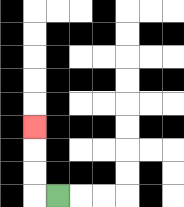{'start': '[2, 8]', 'end': '[1, 5]', 'path_directions': 'L,U,U,U', 'path_coordinates': '[[2, 8], [1, 8], [1, 7], [1, 6], [1, 5]]'}